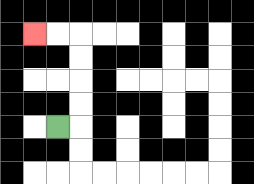{'start': '[2, 5]', 'end': '[1, 1]', 'path_directions': 'R,U,U,U,U,L,L', 'path_coordinates': '[[2, 5], [3, 5], [3, 4], [3, 3], [3, 2], [3, 1], [2, 1], [1, 1]]'}